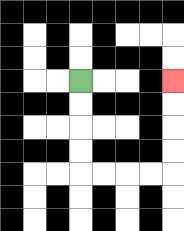{'start': '[3, 3]', 'end': '[7, 3]', 'path_directions': 'D,D,D,D,R,R,R,R,U,U,U,U', 'path_coordinates': '[[3, 3], [3, 4], [3, 5], [3, 6], [3, 7], [4, 7], [5, 7], [6, 7], [7, 7], [7, 6], [7, 5], [7, 4], [7, 3]]'}